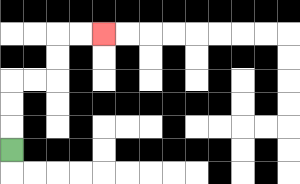{'start': '[0, 6]', 'end': '[4, 1]', 'path_directions': 'U,U,U,R,R,U,U,R,R', 'path_coordinates': '[[0, 6], [0, 5], [0, 4], [0, 3], [1, 3], [2, 3], [2, 2], [2, 1], [3, 1], [4, 1]]'}